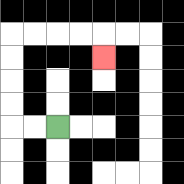{'start': '[2, 5]', 'end': '[4, 2]', 'path_directions': 'L,L,U,U,U,U,R,R,R,R,D', 'path_coordinates': '[[2, 5], [1, 5], [0, 5], [0, 4], [0, 3], [0, 2], [0, 1], [1, 1], [2, 1], [3, 1], [4, 1], [4, 2]]'}